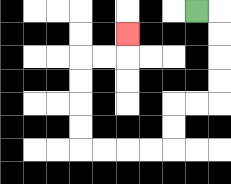{'start': '[8, 0]', 'end': '[5, 1]', 'path_directions': 'R,D,D,D,D,L,L,D,D,L,L,L,L,U,U,U,U,R,R,U', 'path_coordinates': '[[8, 0], [9, 0], [9, 1], [9, 2], [9, 3], [9, 4], [8, 4], [7, 4], [7, 5], [7, 6], [6, 6], [5, 6], [4, 6], [3, 6], [3, 5], [3, 4], [3, 3], [3, 2], [4, 2], [5, 2], [5, 1]]'}